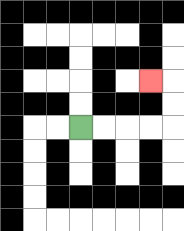{'start': '[3, 5]', 'end': '[6, 3]', 'path_directions': 'R,R,R,R,U,U,L', 'path_coordinates': '[[3, 5], [4, 5], [5, 5], [6, 5], [7, 5], [7, 4], [7, 3], [6, 3]]'}